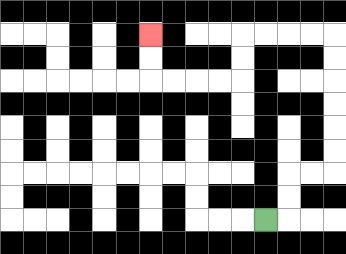{'start': '[11, 9]', 'end': '[6, 1]', 'path_directions': 'R,U,U,R,R,U,U,U,U,U,U,L,L,L,L,D,D,L,L,L,L,U,U', 'path_coordinates': '[[11, 9], [12, 9], [12, 8], [12, 7], [13, 7], [14, 7], [14, 6], [14, 5], [14, 4], [14, 3], [14, 2], [14, 1], [13, 1], [12, 1], [11, 1], [10, 1], [10, 2], [10, 3], [9, 3], [8, 3], [7, 3], [6, 3], [6, 2], [6, 1]]'}